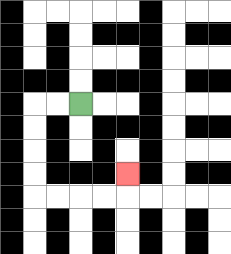{'start': '[3, 4]', 'end': '[5, 7]', 'path_directions': 'L,L,D,D,D,D,R,R,R,R,U', 'path_coordinates': '[[3, 4], [2, 4], [1, 4], [1, 5], [1, 6], [1, 7], [1, 8], [2, 8], [3, 8], [4, 8], [5, 8], [5, 7]]'}